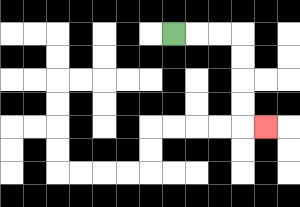{'start': '[7, 1]', 'end': '[11, 5]', 'path_directions': 'R,R,R,D,D,D,D,R', 'path_coordinates': '[[7, 1], [8, 1], [9, 1], [10, 1], [10, 2], [10, 3], [10, 4], [10, 5], [11, 5]]'}